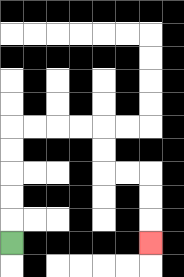{'start': '[0, 10]', 'end': '[6, 10]', 'path_directions': 'U,U,U,U,U,R,R,R,R,D,D,R,R,D,D,D', 'path_coordinates': '[[0, 10], [0, 9], [0, 8], [0, 7], [0, 6], [0, 5], [1, 5], [2, 5], [3, 5], [4, 5], [4, 6], [4, 7], [5, 7], [6, 7], [6, 8], [6, 9], [6, 10]]'}